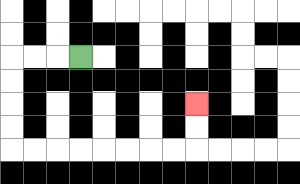{'start': '[3, 2]', 'end': '[8, 4]', 'path_directions': 'L,L,L,D,D,D,D,R,R,R,R,R,R,R,R,U,U', 'path_coordinates': '[[3, 2], [2, 2], [1, 2], [0, 2], [0, 3], [0, 4], [0, 5], [0, 6], [1, 6], [2, 6], [3, 6], [4, 6], [5, 6], [6, 6], [7, 6], [8, 6], [8, 5], [8, 4]]'}